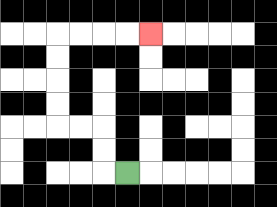{'start': '[5, 7]', 'end': '[6, 1]', 'path_directions': 'L,U,U,L,L,U,U,U,U,R,R,R,R', 'path_coordinates': '[[5, 7], [4, 7], [4, 6], [4, 5], [3, 5], [2, 5], [2, 4], [2, 3], [2, 2], [2, 1], [3, 1], [4, 1], [5, 1], [6, 1]]'}